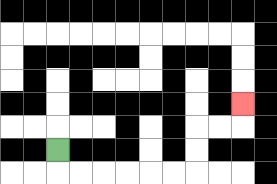{'start': '[2, 6]', 'end': '[10, 4]', 'path_directions': 'D,R,R,R,R,R,R,U,U,R,R,U', 'path_coordinates': '[[2, 6], [2, 7], [3, 7], [4, 7], [5, 7], [6, 7], [7, 7], [8, 7], [8, 6], [8, 5], [9, 5], [10, 5], [10, 4]]'}